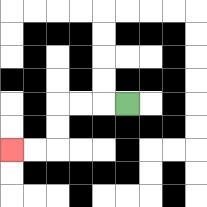{'start': '[5, 4]', 'end': '[0, 6]', 'path_directions': 'L,L,L,D,D,L,L', 'path_coordinates': '[[5, 4], [4, 4], [3, 4], [2, 4], [2, 5], [2, 6], [1, 6], [0, 6]]'}